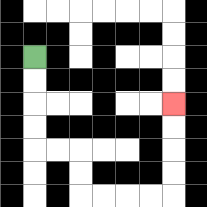{'start': '[1, 2]', 'end': '[7, 4]', 'path_directions': 'D,D,D,D,R,R,D,D,R,R,R,R,U,U,U,U', 'path_coordinates': '[[1, 2], [1, 3], [1, 4], [1, 5], [1, 6], [2, 6], [3, 6], [3, 7], [3, 8], [4, 8], [5, 8], [6, 8], [7, 8], [7, 7], [7, 6], [7, 5], [7, 4]]'}